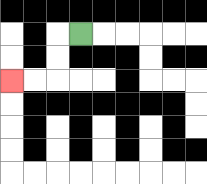{'start': '[3, 1]', 'end': '[0, 3]', 'path_directions': 'L,D,D,L,L', 'path_coordinates': '[[3, 1], [2, 1], [2, 2], [2, 3], [1, 3], [0, 3]]'}